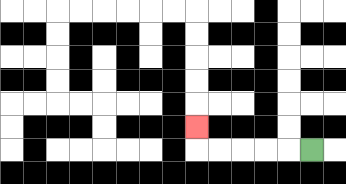{'start': '[13, 6]', 'end': '[8, 5]', 'path_directions': 'L,L,L,L,L,U', 'path_coordinates': '[[13, 6], [12, 6], [11, 6], [10, 6], [9, 6], [8, 6], [8, 5]]'}